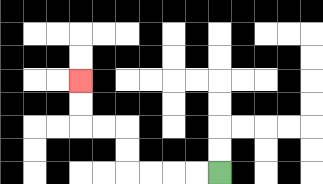{'start': '[9, 7]', 'end': '[3, 3]', 'path_directions': 'L,L,L,L,U,U,L,L,U,U', 'path_coordinates': '[[9, 7], [8, 7], [7, 7], [6, 7], [5, 7], [5, 6], [5, 5], [4, 5], [3, 5], [3, 4], [3, 3]]'}